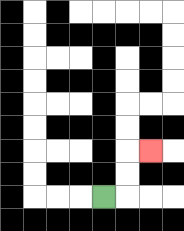{'start': '[4, 8]', 'end': '[6, 6]', 'path_directions': 'R,U,U,R', 'path_coordinates': '[[4, 8], [5, 8], [5, 7], [5, 6], [6, 6]]'}